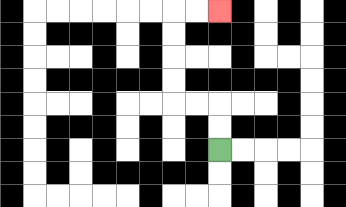{'start': '[9, 6]', 'end': '[9, 0]', 'path_directions': 'U,U,L,L,U,U,U,U,R,R', 'path_coordinates': '[[9, 6], [9, 5], [9, 4], [8, 4], [7, 4], [7, 3], [7, 2], [7, 1], [7, 0], [8, 0], [9, 0]]'}